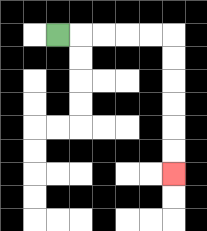{'start': '[2, 1]', 'end': '[7, 7]', 'path_directions': 'R,R,R,R,R,D,D,D,D,D,D', 'path_coordinates': '[[2, 1], [3, 1], [4, 1], [5, 1], [6, 1], [7, 1], [7, 2], [7, 3], [7, 4], [7, 5], [7, 6], [7, 7]]'}